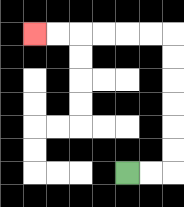{'start': '[5, 7]', 'end': '[1, 1]', 'path_directions': 'R,R,U,U,U,U,U,U,L,L,L,L,L,L', 'path_coordinates': '[[5, 7], [6, 7], [7, 7], [7, 6], [7, 5], [7, 4], [7, 3], [7, 2], [7, 1], [6, 1], [5, 1], [4, 1], [3, 1], [2, 1], [1, 1]]'}